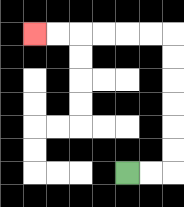{'start': '[5, 7]', 'end': '[1, 1]', 'path_directions': 'R,R,U,U,U,U,U,U,L,L,L,L,L,L', 'path_coordinates': '[[5, 7], [6, 7], [7, 7], [7, 6], [7, 5], [7, 4], [7, 3], [7, 2], [7, 1], [6, 1], [5, 1], [4, 1], [3, 1], [2, 1], [1, 1]]'}